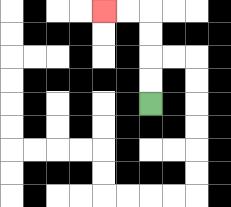{'start': '[6, 4]', 'end': '[4, 0]', 'path_directions': 'U,U,U,U,L,L', 'path_coordinates': '[[6, 4], [6, 3], [6, 2], [6, 1], [6, 0], [5, 0], [4, 0]]'}